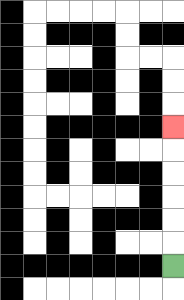{'start': '[7, 11]', 'end': '[7, 5]', 'path_directions': 'U,U,U,U,U,U', 'path_coordinates': '[[7, 11], [7, 10], [7, 9], [7, 8], [7, 7], [7, 6], [7, 5]]'}